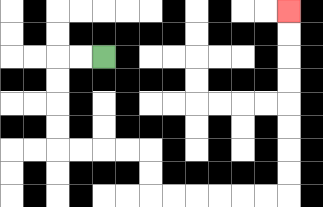{'start': '[4, 2]', 'end': '[12, 0]', 'path_directions': 'L,L,D,D,D,D,R,R,R,R,D,D,R,R,R,R,R,R,U,U,U,U,U,U,U,U', 'path_coordinates': '[[4, 2], [3, 2], [2, 2], [2, 3], [2, 4], [2, 5], [2, 6], [3, 6], [4, 6], [5, 6], [6, 6], [6, 7], [6, 8], [7, 8], [8, 8], [9, 8], [10, 8], [11, 8], [12, 8], [12, 7], [12, 6], [12, 5], [12, 4], [12, 3], [12, 2], [12, 1], [12, 0]]'}